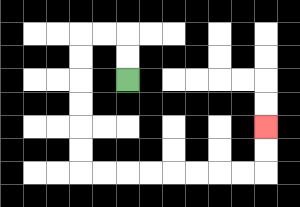{'start': '[5, 3]', 'end': '[11, 5]', 'path_directions': 'U,U,L,L,D,D,D,D,D,D,R,R,R,R,R,R,R,R,U,U', 'path_coordinates': '[[5, 3], [5, 2], [5, 1], [4, 1], [3, 1], [3, 2], [3, 3], [3, 4], [3, 5], [3, 6], [3, 7], [4, 7], [5, 7], [6, 7], [7, 7], [8, 7], [9, 7], [10, 7], [11, 7], [11, 6], [11, 5]]'}